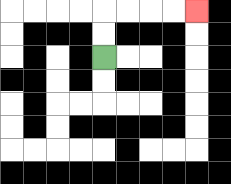{'start': '[4, 2]', 'end': '[8, 0]', 'path_directions': 'U,U,R,R,R,R', 'path_coordinates': '[[4, 2], [4, 1], [4, 0], [5, 0], [6, 0], [7, 0], [8, 0]]'}